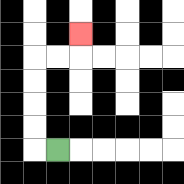{'start': '[2, 6]', 'end': '[3, 1]', 'path_directions': 'L,U,U,U,U,R,R,U', 'path_coordinates': '[[2, 6], [1, 6], [1, 5], [1, 4], [1, 3], [1, 2], [2, 2], [3, 2], [3, 1]]'}